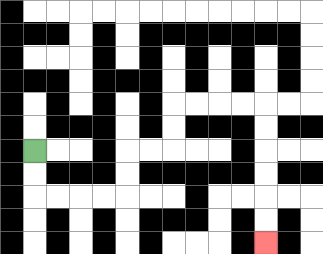{'start': '[1, 6]', 'end': '[11, 10]', 'path_directions': 'D,D,R,R,R,R,U,U,R,R,U,U,R,R,R,R,D,D,D,D,D,D', 'path_coordinates': '[[1, 6], [1, 7], [1, 8], [2, 8], [3, 8], [4, 8], [5, 8], [5, 7], [5, 6], [6, 6], [7, 6], [7, 5], [7, 4], [8, 4], [9, 4], [10, 4], [11, 4], [11, 5], [11, 6], [11, 7], [11, 8], [11, 9], [11, 10]]'}